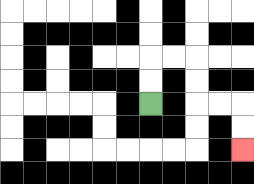{'start': '[6, 4]', 'end': '[10, 6]', 'path_directions': 'U,U,R,R,D,D,R,R,D,D', 'path_coordinates': '[[6, 4], [6, 3], [6, 2], [7, 2], [8, 2], [8, 3], [8, 4], [9, 4], [10, 4], [10, 5], [10, 6]]'}